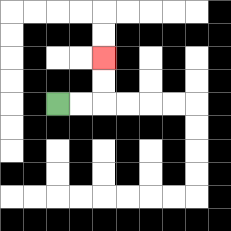{'start': '[2, 4]', 'end': '[4, 2]', 'path_directions': 'R,R,U,U', 'path_coordinates': '[[2, 4], [3, 4], [4, 4], [4, 3], [4, 2]]'}